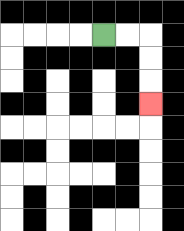{'start': '[4, 1]', 'end': '[6, 4]', 'path_directions': 'R,R,D,D,D', 'path_coordinates': '[[4, 1], [5, 1], [6, 1], [6, 2], [6, 3], [6, 4]]'}